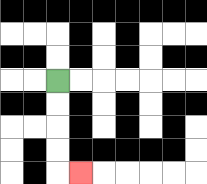{'start': '[2, 3]', 'end': '[3, 7]', 'path_directions': 'D,D,D,D,R', 'path_coordinates': '[[2, 3], [2, 4], [2, 5], [2, 6], [2, 7], [3, 7]]'}